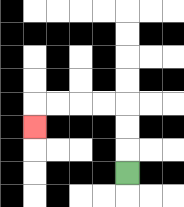{'start': '[5, 7]', 'end': '[1, 5]', 'path_directions': 'U,U,U,L,L,L,L,D', 'path_coordinates': '[[5, 7], [5, 6], [5, 5], [5, 4], [4, 4], [3, 4], [2, 4], [1, 4], [1, 5]]'}